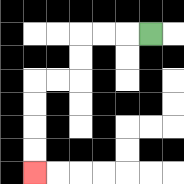{'start': '[6, 1]', 'end': '[1, 7]', 'path_directions': 'L,L,L,D,D,L,L,D,D,D,D', 'path_coordinates': '[[6, 1], [5, 1], [4, 1], [3, 1], [3, 2], [3, 3], [2, 3], [1, 3], [1, 4], [1, 5], [1, 6], [1, 7]]'}